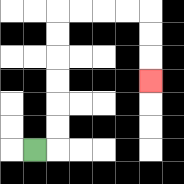{'start': '[1, 6]', 'end': '[6, 3]', 'path_directions': 'R,U,U,U,U,U,U,R,R,R,R,D,D,D', 'path_coordinates': '[[1, 6], [2, 6], [2, 5], [2, 4], [2, 3], [2, 2], [2, 1], [2, 0], [3, 0], [4, 0], [5, 0], [6, 0], [6, 1], [6, 2], [6, 3]]'}